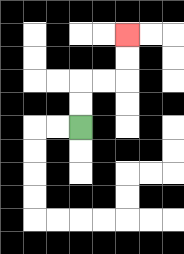{'start': '[3, 5]', 'end': '[5, 1]', 'path_directions': 'U,U,R,R,U,U', 'path_coordinates': '[[3, 5], [3, 4], [3, 3], [4, 3], [5, 3], [5, 2], [5, 1]]'}